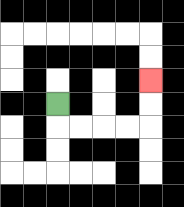{'start': '[2, 4]', 'end': '[6, 3]', 'path_directions': 'D,R,R,R,R,U,U', 'path_coordinates': '[[2, 4], [2, 5], [3, 5], [4, 5], [5, 5], [6, 5], [6, 4], [6, 3]]'}